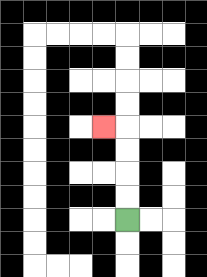{'start': '[5, 9]', 'end': '[4, 5]', 'path_directions': 'U,U,U,U,L', 'path_coordinates': '[[5, 9], [5, 8], [5, 7], [5, 6], [5, 5], [4, 5]]'}